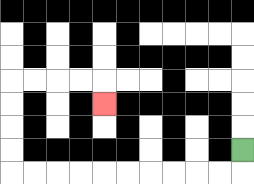{'start': '[10, 6]', 'end': '[4, 4]', 'path_directions': 'D,L,L,L,L,L,L,L,L,L,L,U,U,U,U,R,R,R,R,D', 'path_coordinates': '[[10, 6], [10, 7], [9, 7], [8, 7], [7, 7], [6, 7], [5, 7], [4, 7], [3, 7], [2, 7], [1, 7], [0, 7], [0, 6], [0, 5], [0, 4], [0, 3], [1, 3], [2, 3], [3, 3], [4, 3], [4, 4]]'}